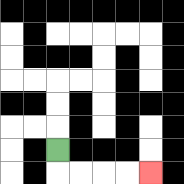{'start': '[2, 6]', 'end': '[6, 7]', 'path_directions': 'D,R,R,R,R', 'path_coordinates': '[[2, 6], [2, 7], [3, 7], [4, 7], [5, 7], [6, 7]]'}